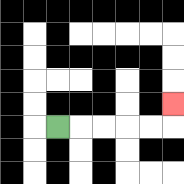{'start': '[2, 5]', 'end': '[7, 4]', 'path_directions': 'R,R,R,R,R,U', 'path_coordinates': '[[2, 5], [3, 5], [4, 5], [5, 5], [6, 5], [7, 5], [7, 4]]'}